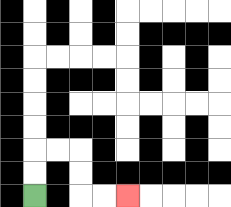{'start': '[1, 8]', 'end': '[5, 8]', 'path_directions': 'U,U,R,R,D,D,R,R', 'path_coordinates': '[[1, 8], [1, 7], [1, 6], [2, 6], [3, 6], [3, 7], [3, 8], [4, 8], [5, 8]]'}